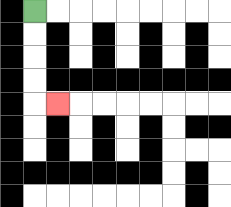{'start': '[1, 0]', 'end': '[2, 4]', 'path_directions': 'D,D,D,D,R', 'path_coordinates': '[[1, 0], [1, 1], [1, 2], [1, 3], [1, 4], [2, 4]]'}